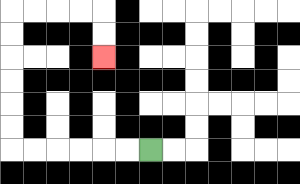{'start': '[6, 6]', 'end': '[4, 2]', 'path_directions': 'L,L,L,L,L,L,U,U,U,U,U,U,R,R,R,R,D,D', 'path_coordinates': '[[6, 6], [5, 6], [4, 6], [3, 6], [2, 6], [1, 6], [0, 6], [0, 5], [0, 4], [0, 3], [0, 2], [0, 1], [0, 0], [1, 0], [2, 0], [3, 0], [4, 0], [4, 1], [4, 2]]'}